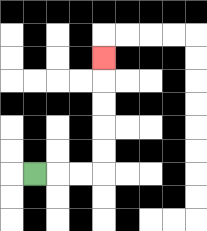{'start': '[1, 7]', 'end': '[4, 2]', 'path_directions': 'R,R,R,U,U,U,U,U', 'path_coordinates': '[[1, 7], [2, 7], [3, 7], [4, 7], [4, 6], [4, 5], [4, 4], [4, 3], [4, 2]]'}